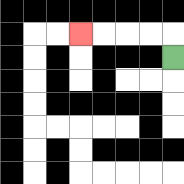{'start': '[7, 2]', 'end': '[3, 1]', 'path_directions': 'U,L,L,L,L', 'path_coordinates': '[[7, 2], [7, 1], [6, 1], [5, 1], [4, 1], [3, 1]]'}